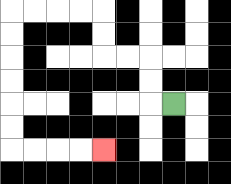{'start': '[7, 4]', 'end': '[4, 6]', 'path_directions': 'L,U,U,L,L,U,U,L,L,L,L,D,D,D,D,D,D,R,R,R,R', 'path_coordinates': '[[7, 4], [6, 4], [6, 3], [6, 2], [5, 2], [4, 2], [4, 1], [4, 0], [3, 0], [2, 0], [1, 0], [0, 0], [0, 1], [0, 2], [0, 3], [0, 4], [0, 5], [0, 6], [1, 6], [2, 6], [3, 6], [4, 6]]'}